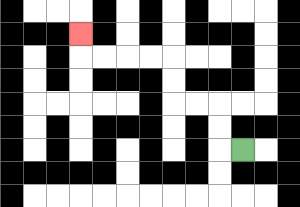{'start': '[10, 6]', 'end': '[3, 1]', 'path_directions': 'L,U,U,L,L,U,U,L,L,L,L,U', 'path_coordinates': '[[10, 6], [9, 6], [9, 5], [9, 4], [8, 4], [7, 4], [7, 3], [7, 2], [6, 2], [5, 2], [4, 2], [3, 2], [3, 1]]'}